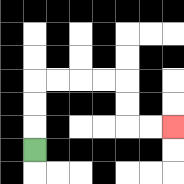{'start': '[1, 6]', 'end': '[7, 5]', 'path_directions': 'U,U,U,R,R,R,R,D,D,R,R', 'path_coordinates': '[[1, 6], [1, 5], [1, 4], [1, 3], [2, 3], [3, 3], [4, 3], [5, 3], [5, 4], [5, 5], [6, 5], [7, 5]]'}